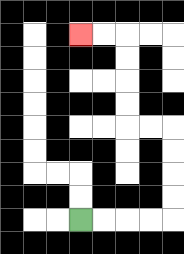{'start': '[3, 9]', 'end': '[3, 1]', 'path_directions': 'R,R,R,R,U,U,U,U,L,L,U,U,U,U,L,L', 'path_coordinates': '[[3, 9], [4, 9], [5, 9], [6, 9], [7, 9], [7, 8], [7, 7], [7, 6], [7, 5], [6, 5], [5, 5], [5, 4], [5, 3], [5, 2], [5, 1], [4, 1], [3, 1]]'}